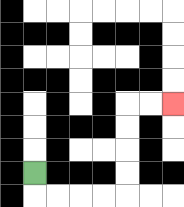{'start': '[1, 7]', 'end': '[7, 4]', 'path_directions': 'D,R,R,R,R,U,U,U,U,R,R', 'path_coordinates': '[[1, 7], [1, 8], [2, 8], [3, 8], [4, 8], [5, 8], [5, 7], [5, 6], [5, 5], [5, 4], [6, 4], [7, 4]]'}